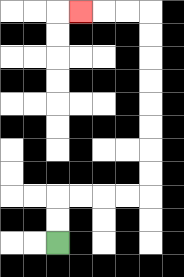{'start': '[2, 10]', 'end': '[3, 0]', 'path_directions': 'U,U,R,R,R,R,U,U,U,U,U,U,U,U,L,L,L', 'path_coordinates': '[[2, 10], [2, 9], [2, 8], [3, 8], [4, 8], [5, 8], [6, 8], [6, 7], [6, 6], [6, 5], [6, 4], [6, 3], [6, 2], [6, 1], [6, 0], [5, 0], [4, 0], [3, 0]]'}